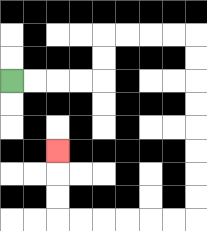{'start': '[0, 3]', 'end': '[2, 6]', 'path_directions': 'R,R,R,R,U,U,R,R,R,R,D,D,D,D,D,D,D,D,L,L,L,L,L,L,U,U,U', 'path_coordinates': '[[0, 3], [1, 3], [2, 3], [3, 3], [4, 3], [4, 2], [4, 1], [5, 1], [6, 1], [7, 1], [8, 1], [8, 2], [8, 3], [8, 4], [8, 5], [8, 6], [8, 7], [8, 8], [8, 9], [7, 9], [6, 9], [5, 9], [4, 9], [3, 9], [2, 9], [2, 8], [2, 7], [2, 6]]'}